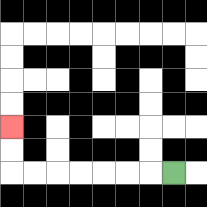{'start': '[7, 7]', 'end': '[0, 5]', 'path_directions': 'L,L,L,L,L,L,L,U,U', 'path_coordinates': '[[7, 7], [6, 7], [5, 7], [4, 7], [3, 7], [2, 7], [1, 7], [0, 7], [0, 6], [0, 5]]'}